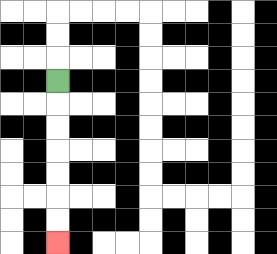{'start': '[2, 3]', 'end': '[2, 10]', 'path_directions': 'D,D,D,D,D,D,D', 'path_coordinates': '[[2, 3], [2, 4], [2, 5], [2, 6], [2, 7], [2, 8], [2, 9], [2, 10]]'}